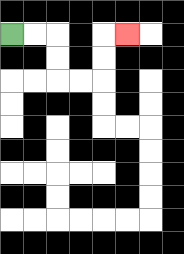{'start': '[0, 1]', 'end': '[5, 1]', 'path_directions': 'R,R,D,D,R,R,U,U,R', 'path_coordinates': '[[0, 1], [1, 1], [2, 1], [2, 2], [2, 3], [3, 3], [4, 3], [4, 2], [4, 1], [5, 1]]'}